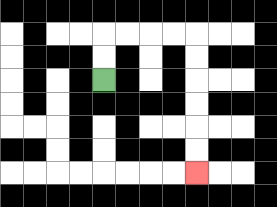{'start': '[4, 3]', 'end': '[8, 7]', 'path_directions': 'U,U,R,R,R,R,D,D,D,D,D,D', 'path_coordinates': '[[4, 3], [4, 2], [4, 1], [5, 1], [6, 1], [7, 1], [8, 1], [8, 2], [8, 3], [8, 4], [8, 5], [8, 6], [8, 7]]'}